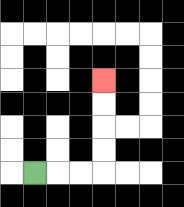{'start': '[1, 7]', 'end': '[4, 3]', 'path_directions': 'R,R,R,U,U,U,U', 'path_coordinates': '[[1, 7], [2, 7], [3, 7], [4, 7], [4, 6], [4, 5], [4, 4], [4, 3]]'}